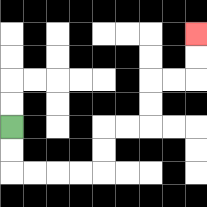{'start': '[0, 5]', 'end': '[8, 1]', 'path_directions': 'D,D,R,R,R,R,U,U,R,R,U,U,R,R,U,U', 'path_coordinates': '[[0, 5], [0, 6], [0, 7], [1, 7], [2, 7], [3, 7], [4, 7], [4, 6], [4, 5], [5, 5], [6, 5], [6, 4], [6, 3], [7, 3], [8, 3], [8, 2], [8, 1]]'}